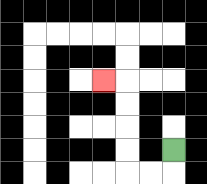{'start': '[7, 6]', 'end': '[4, 3]', 'path_directions': 'D,L,L,U,U,U,U,L', 'path_coordinates': '[[7, 6], [7, 7], [6, 7], [5, 7], [5, 6], [5, 5], [5, 4], [5, 3], [4, 3]]'}